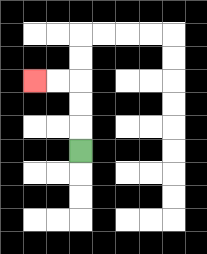{'start': '[3, 6]', 'end': '[1, 3]', 'path_directions': 'U,U,U,L,L', 'path_coordinates': '[[3, 6], [3, 5], [3, 4], [3, 3], [2, 3], [1, 3]]'}